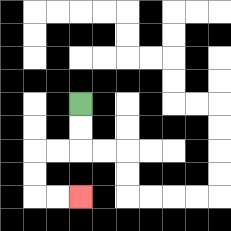{'start': '[3, 4]', 'end': '[3, 8]', 'path_directions': 'D,D,L,L,D,D,R,R', 'path_coordinates': '[[3, 4], [3, 5], [3, 6], [2, 6], [1, 6], [1, 7], [1, 8], [2, 8], [3, 8]]'}